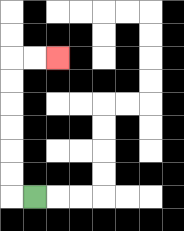{'start': '[1, 8]', 'end': '[2, 2]', 'path_directions': 'L,U,U,U,U,U,U,R,R', 'path_coordinates': '[[1, 8], [0, 8], [0, 7], [0, 6], [0, 5], [0, 4], [0, 3], [0, 2], [1, 2], [2, 2]]'}